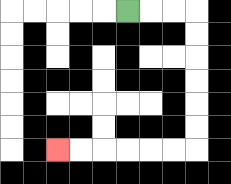{'start': '[5, 0]', 'end': '[2, 6]', 'path_directions': 'R,R,R,D,D,D,D,D,D,L,L,L,L,L,L', 'path_coordinates': '[[5, 0], [6, 0], [7, 0], [8, 0], [8, 1], [8, 2], [8, 3], [8, 4], [8, 5], [8, 6], [7, 6], [6, 6], [5, 6], [4, 6], [3, 6], [2, 6]]'}